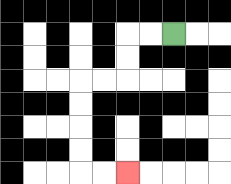{'start': '[7, 1]', 'end': '[5, 7]', 'path_directions': 'L,L,D,D,L,L,D,D,D,D,R,R', 'path_coordinates': '[[7, 1], [6, 1], [5, 1], [5, 2], [5, 3], [4, 3], [3, 3], [3, 4], [3, 5], [3, 6], [3, 7], [4, 7], [5, 7]]'}